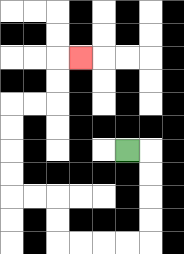{'start': '[5, 6]', 'end': '[3, 2]', 'path_directions': 'R,D,D,D,D,L,L,L,L,U,U,L,L,U,U,U,U,R,R,U,U,R', 'path_coordinates': '[[5, 6], [6, 6], [6, 7], [6, 8], [6, 9], [6, 10], [5, 10], [4, 10], [3, 10], [2, 10], [2, 9], [2, 8], [1, 8], [0, 8], [0, 7], [0, 6], [0, 5], [0, 4], [1, 4], [2, 4], [2, 3], [2, 2], [3, 2]]'}